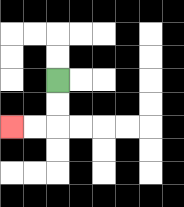{'start': '[2, 3]', 'end': '[0, 5]', 'path_directions': 'D,D,L,L', 'path_coordinates': '[[2, 3], [2, 4], [2, 5], [1, 5], [0, 5]]'}